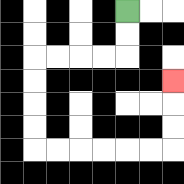{'start': '[5, 0]', 'end': '[7, 3]', 'path_directions': 'D,D,L,L,L,L,D,D,D,D,R,R,R,R,R,R,U,U,U', 'path_coordinates': '[[5, 0], [5, 1], [5, 2], [4, 2], [3, 2], [2, 2], [1, 2], [1, 3], [1, 4], [1, 5], [1, 6], [2, 6], [3, 6], [4, 6], [5, 6], [6, 6], [7, 6], [7, 5], [7, 4], [7, 3]]'}